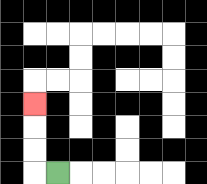{'start': '[2, 7]', 'end': '[1, 4]', 'path_directions': 'L,U,U,U', 'path_coordinates': '[[2, 7], [1, 7], [1, 6], [1, 5], [1, 4]]'}